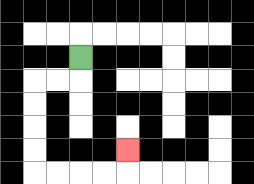{'start': '[3, 2]', 'end': '[5, 6]', 'path_directions': 'D,L,L,D,D,D,D,R,R,R,R,U', 'path_coordinates': '[[3, 2], [3, 3], [2, 3], [1, 3], [1, 4], [1, 5], [1, 6], [1, 7], [2, 7], [3, 7], [4, 7], [5, 7], [5, 6]]'}